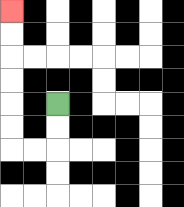{'start': '[2, 4]', 'end': '[0, 0]', 'path_directions': 'D,D,L,L,U,U,U,U,U,U', 'path_coordinates': '[[2, 4], [2, 5], [2, 6], [1, 6], [0, 6], [0, 5], [0, 4], [0, 3], [0, 2], [0, 1], [0, 0]]'}